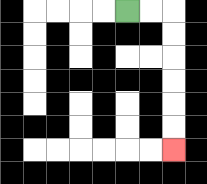{'start': '[5, 0]', 'end': '[7, 6]', 'path_directions': 'R,R,D,D,D,D,D,D', 'path_coordinates': '[[5, 0], [6, 0], [7, 0], [7, 1], [7, 2], [7, 3], [7, 4], [7, 5], [7, 6]]'}